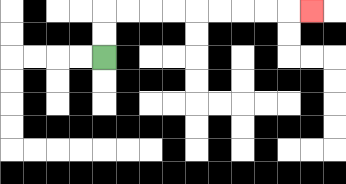{'start': '[4, 2]', 'end': '[13, 0]', 'path_directions': 'U,U,R,R,R,R,R,R,R,R,R', 'path_coordinates': '[[4, 2], [4, 1], [4, 0], [5, 0], [6, 0], [7, 0], [8, 0], [9, 0], [10, 0], [11, 0], [12, 0], [13, 0]]'}